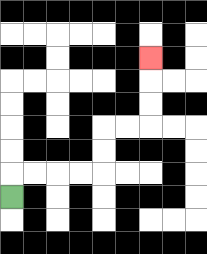{'start': '[0, 8]', 'end': '[6, 2]', 'path_directions': 'U,R,R,R,R,U,U,R,R,U,U,U', 'path_coordinates': '[[0, 8], [0, 7], [1, 7], [2, 7], [3, 7], [4, 7], [4, 6], [4, 5], [5, 5], [6, 5], [6, 4], [6, 3], [6, 2]]'}